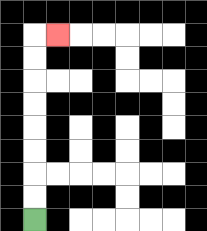{'start': '[1, 9]', 'end': '[2, 1]', 'path_directions': 'U,U,U,U,U,U,U,U,R', 'path_coordinates': '[[1, 9], [1, 8], [1, 7], [1, 6], [1, 5], [1, 4], [1, 3], [1, 2], [1, 1], [2, 1]]'}